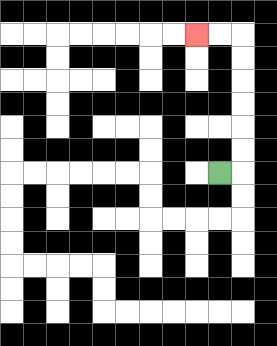{'start': '[9, 7]', 'end': '[8, 1]', 'path_directions': 'R,U,U,U,U,U,U,L,L', 'path_coordinates': '[[9, 7], [10, 7], [10, 6], [10, 5], [10, 4], [10, 3], [10, 2], [10, 1], [9, 1], [8, 1]]'}